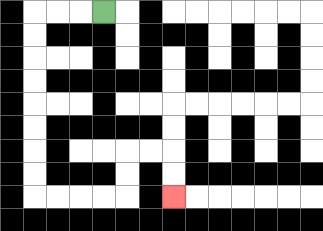{'start': '[4, 0]', 'end': '[7, 8]', 'path_directions': 'L,L,L,D,D,D,D,D,D,D,D,R,R,R,R,U,U,R,R,D,D', 'path_coordinates': '[[4, 0], [3, 0], [2, 0], [1, 0], [1, 1], [1, 2], [1, 3], [1, 4], [1, 5], [1, 6], [1, 7], [1, 8], [2, 8], [3, 8], [4, 8], [5, 8], [5, 7], [5, 6], [6, 6], [7, 6], [7, 7], [7, 8]]'}